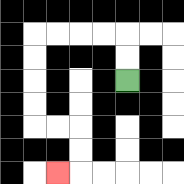{'start': '[5, 3]', 'end': '[2, 7]', 'path_directions': 'U,U,L,L,L,L,D,D,D,D,R,R,D,D,L', 'path_coordinates': '[[5, 3], [5, 2], [5, 1], [4, 1], [3, 1], [2, 1], [1, 1], [1, 2], [1, 3], [1, 4], [1, 5], [2, 5], [3, 5], [3, 6], [3, 7], [2, 7]]'}